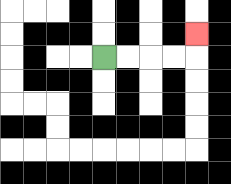{'start': '[4, 2]', 'end': '[8, 1]', 'path_directions': 'R,R,R,R,U', 'path_coordinates': '[[4, 2], [5, 2], [6, 2], [7, 2], [8, 2], [8, 1]]'}